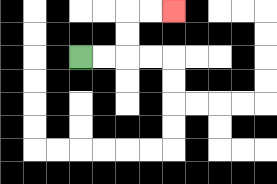{'start': '[3, 2]', 'end': '[7, 0]', 'path_directions': 'R,R,U,U,R,R', 'path_coordinates': '[[3, 2], [4, 2], [5, 2], [5, 1], [5, 0], [6, 0], [7, 0]]'}